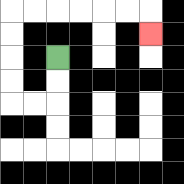{'start': '[2, 2]', 'end': '[6, 1]', 'path_directions': 'D,D,L,L,U,U,U,U,R,R,R,R,R,R,D', 'path_coordinates': '[[2, 2], [2, 3], [2, 4], [1, 4], [0, 4], [0, 3], [0, 2], [0, 1], [0, 0], [1, 0], [2, 0], [3, 0], [4, 0], [5, 0], [6, 0], [6, 1]]'}